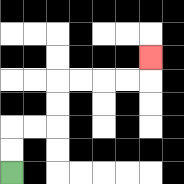{'start': '[0, 7]', 'end': '[6, 2]', 'path_directions': 'U,U,R,R,U,U,R,R,R,R,U', 'path_coordinates': '[[0, 7], [0, 6], [0, 5], [1, 5], [2, 5], [2, 4], [2, 3], [3, 3], [4, 3], [5, 3], [6, 3], [6, 2]]'}